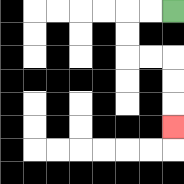{'start': '[7, 0]', 'end': '[7, 5]', 'path_directions': 'L,L,D,D,R,R,D,D,D', 'path_coordinates': '[[7, 0], [6, 0], [5, 0], [5, 1], [5, 2], [6, 2], [7, 2], [7, 3], [7, 4], [7, 5]]'}